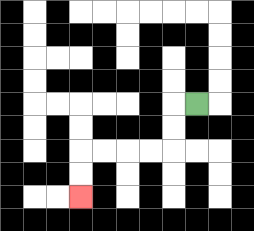{'start': '[8, 4]', 'end': '[3, 8]', 'path_directions': 'L,D,D,L,L,L,L,D,D', 'path_coordinates': '[[8, 4], [7, 4], [7, 5], [7, 6], [6, 6], [5, 6], [4, 6], [3, 6], [3, 7], [3, 8]]'}